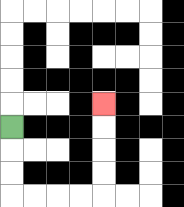{'start': '[0, 5]', 'end': '[4, 4]', 'path_directions': 'D,D,D,R,R,R,R,U,U,U,U', 'path_coordinates': '[[0, 5], [0, 6], [0, 7], [0, 8], [1, 8], [2, 8], [3, 8], [4, 8], [4, 7], [4, 6], [4, 5], [4, 4]]'}